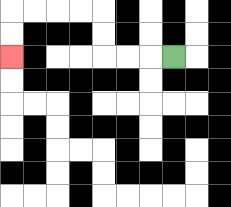{'start': '[7, 2]', 'end': '[0, 2]', 'path_directions': 'L,L,L,U,U,L,L,L,L,D,D', 'path_coordinates': '[[7, 2], [6, 2], [5, 2], [4, 2], [4, 1], [4, 0], [3, 0], [2, 0], [1, 0], [0, 0], [0, 1], [0, 2]]'}